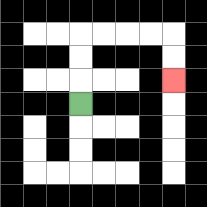{'start': '[3, 4]', 'end': '[7, 3]', 'path_directions': 'U,U,U,R,R,R,R,D,D', 'path_coordinates': '[[3, 4], [3, 3], [3, 2], [3, 1], [4, 1], [5, 1], [6, 1], [7, 1], [7, 2], [7, 3]]'}